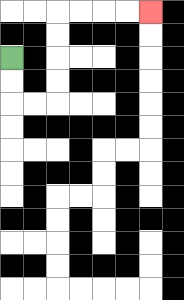{'start': '[0, 2]', 'end': '[6, 0]', 'path_directions': 'D,D,R,R,U,U,U,U,R,R,R,R', 'path_coordinates': '[[0, 2], [0, 3], [0, 4], [1, 4], [2, 4], [2, 3], [2, 2], [2, 1], [2, 0], [3, 0], [4, 0], [5, 0], [6, 0]]'}